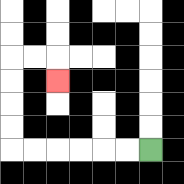{'start': '[6, 6]', 'end': '[2, 3]', 'path_directions': 'L,L,L,L,L,L,U,U,U,U,R,R,D', 'path_coordinates': '[[6, 6], [5, 6], [4, 6], [3, 6], [2, 6], [1, 6], [0, 6], [0, 5], [0, 4], [0, 3], [0, 2], [1, 2], [2, 2], [2, 3]]'}